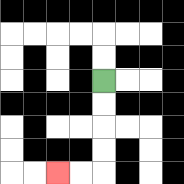{'start': '[4, 3]', 'end': '[2, 7]', 'path_directions': 'D,D,D,D,L,L', 'path_coordinates': '[[4, 3], [4, 4], [4, 5], [4, 6], [4, 7], [3, 7], [2, 7]]'}